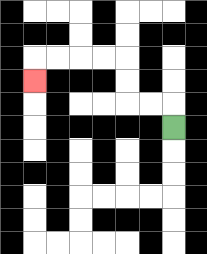{'start': '[7, 5]', 'end': '[1, 3]', 'path_directions': 'U,L,L,U,U,L,L,L,L,D', 'path_coordinates': '[[7, 5], [7, 4], [6, 4], [5, 4], [5, 3], [5, 2], [4, 2], [3, 2], [2, 2], [1, 2], [1, 3]]'}